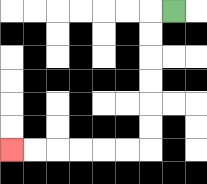{'start': '[7, 0]', 'end': '[0, 6]', 'path_directions': 'L,D,D,D,D,D,D,L,L,L,L,L,L', 'path_coordinates': '[[7, 0], [6, 0], [6, 1], [6, 2], [6, 3], [6, 4], [6, 5], [6, 6], [5, 6], [4, 6], [3, 6], [2, 6], [1, 6], [0, 6]]'}